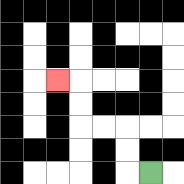{'start': '[6, 7]', 'end': '[2, 3]', 'path_directions': 'L,U,U,L,L,U,U,L', 'path_coordinates': '[[6, 7], [5, 7], [5, 6], [5, 5], [4, 5], [3, 5], [3, 4], [3, 3], [2, 3]]'}